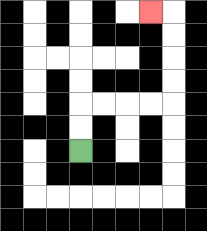{'start': '[3, 6]', 'end': '[6, 0]', 'path_directions': 'U,U,R,R,R,R,U,U,U,U,L', 'path_coordinates': '[[3, 6], [3, 5], [3, 4], [4, 4], [5, 4], [6, 4], [7, 4], [7, 3], [7, 2], [7, 1], [7, 0], [6, 0]]'}